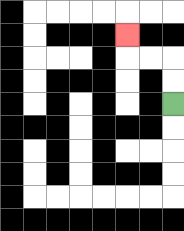{'start': '[7, 4]', 'end': '[5, 1]', 'path_directions': 'U,U,L,L,U', 'path_coordinates': '[[7, 4], [7, 3], [7, 2], [6, 2], [5, 2], [5, 1]]'}